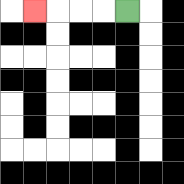{'start': '[5, 0]', 'end': '[1, 0]', 'path_directions': 'L,L,L,L', 'path_coordinates': '[[5, 0], [4, 0], [3, 0], [2, 0], [1, 0]]'}